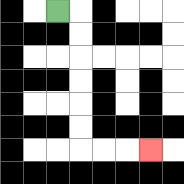{'start': '[2, 0]', 'end': '[6, 6]', 'path_directions': 'R,D,D,D,D,D,D,R,R,R', 'path_coordinates': '[[2, 0], [3, 0], [3, 1], [3, 2], [3, 3], [3, 4], [3, 5], [3, 6], [4, 6], [5, 6], [6, 6]]'}